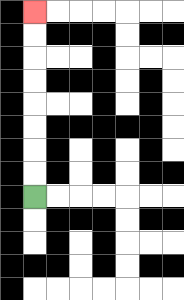{'start': '[1, 8]', 'end': '[1, 0]', 'path_directions': 'U,U,U,U,U,U,U,U', 'path_coordinates': '[[1, 8], [1, 7], [1, 6], [1, 5], [1, 4], [1, 3], [1, 2], [1, 1], [1, 0]]'}